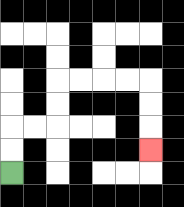{'start': '[0, 7]', 'end': '[6, 6]', 'path_directions': 'U,U,R,R,U,U,R,R,R,R,D,D,D', 'path_coordinates': '[[0, 7], [0, 6], [0, 5], [1, 5], [2, 5], [2, 4], [2, 3], [3, 3], [4, 3], [5, 3], [6, 3], [6, 4], [6, 5], [6, 6]]'}